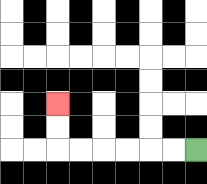{'start': '[8, 6]', 'end': '[2, 4]', 'path_directions': 'L,L,L,L,L,L,U,U', 'path_coordinates': '[[8, 6], [7, 6], [6, 6], [5, 6], [4, 6], [3, 6], [2, 6], [2, 5], [2, 4]]'}